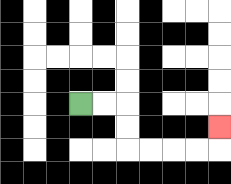{'start': '[3, 4]', 'end': '[9, 5]', 'path_directions': 'R,R,D,D,R,R,R,R,U', 'path_coordinates': '[[3, 4], [4, 4], [5, 4], [5, 5], [5, 6], [6, 6], [7, 6], [8, 6], [9, 6], [9, 5]]'}